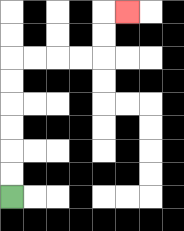{'start': '[0, 8]', 'end': '[5, 0]', 'path_directions': 'U,U,U,U,U,U,R,R,R,R,U,U,R', 'path_coordinates': '[[0, 8], [0, 7], [0, 6], [0, 5], [0, 4], [0, 3], [0, 2], [1, 2], [2, 2], [3, 2], [4, 2], [4, 1], [4, 0], [5, 0]]'}